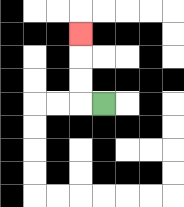{'start': '[4, 4]', 'end': '[3, 1]', 'path_directions': 'L,U,U,U', 'path_coordinates': '[[4, 4], [3, 4], [3, 3], [3, 2], [3, 1]]'}